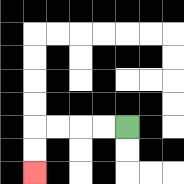{'start': '[5, 5]', 'end': '[1, 7]', 'path_directions': 'L,L,L,L,D,D', 'path_coordinates': '[[5, 5], [4, 5], [3, 5], [2, 5], [1, 5], [1, 6], [1, 7]]'}